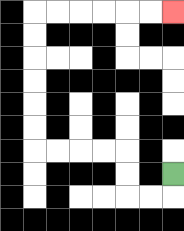{'start': '[7, 7]', 'end': '[7, 0]', 'path_directions': 'D,L,L,U,U,L,L,L,L,U,U,U,U,U,U,R,R,R,R,R,R', 'path_coordinates': '[[7, 7], [7, 8], [6, 8], [5, 8], [5, 7], [5, 6], [4, 6], [3, 6], [2, 6], [1, 6], [1, 5], [1, 4], [1, 3], [1, 2], [1, 1], [1, 0], [2, 0], [3, 0], [4, 0], [5, 0], [6, 0], [7, 0]]'}